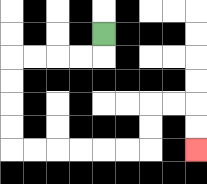{'start': '[4, 1]', 'end': '[8, 6]', 'path_directions': 'D,L,L,L,L,D,D,D,D,R,R,R,R,R,R,U,U,R,R,D,D', 'path_coordinates': '[[4, 1], [4, 2], [3, 2], [2, 2], [1, 2], [0, 2], [0, 3], [0, 4], [0, 5], [0, 6], [1, 6], [2, 6], [3, 6], [4, 6], [5, 6], [6, 6], [6, 5], [6, 4], [7, 4], [8, 4], [8, 5], [8, 6]]'}